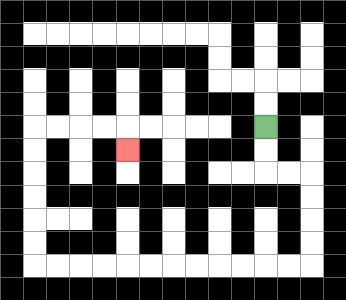{'start': '[11, 5]', 'end': '[5, 6]', 'path_directions': 'D,D,R,R,D,D,D,D,L,L,L,L,L,L,L,L,L,L,L,L,U,U,U,U,U,U,R,R,R,R,D', 'path_coordinates': '[[11, 5], [11, 6], [11, 7], [12, 7], [13, 7], [13, 8], [13, 9], [13, 10], [13, 11], [12, 11], [11, 11], [10, 11], [9, 11], [8, 11], [7, 11], [6, 11], [5, 11], [4, 11], [3, 11], [2, 11], [1, 11], [1, 10], [1, 9], [1, 8], [1, 7], [1, 6], [1, 5], [2, 5], [3, 5], [4, 5], [5, 5], [5, 6]]'}